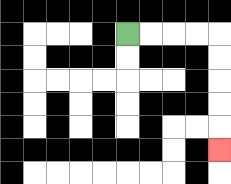{'start': '[5, 1]', 'end': '[9, 6]', 'path_directions': 'R,R,R,R,D,D,D,D,D', 'path_coordinates': '[[5, 1], [6, 1], [7, 1], [8, 1], [9, 1], [9, 2], [9, 3], [9, 4], [9, 5], [9, 6]]'}